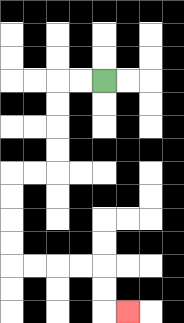{'start': '[4, 3]', 'end': '[5, 13]', 'path_directions': 'L,L,D,D,D,D,L,L,D,D,D,D,R,R,R,R,D,D,R', 'path_coordinates': '[[4, 3], [3, 3], [2, 3], [2, 4], [2, 5], [2, 6], [2, 7], [1, 7], [0, 7], [0, 8], [0, 9], [0, 10], [0, 11], [1, 11], [2, 11], [3, 11], [4, 11], [4, 12], [4, 13], [5, 13]]'}